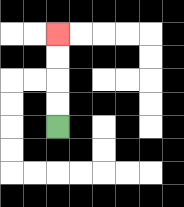{'start': '[2, 5]', 'end': '[2, 1]', 'path_directions': 'U,U,U,U', 'path_coordinates': '[[2, 5], [2, 4], [2, 3], [2, 2], [2, 1]]'}